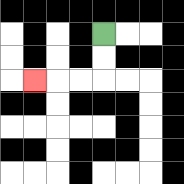{'start': '[4, 1]', 'end': '[1, 3]', 'path_directions': 'D,D,L,L,L', 'path_coordinates': '[[4, 1], [4, 2], [4, 3], [3, 3], [2, 3], [1, 3]]'}